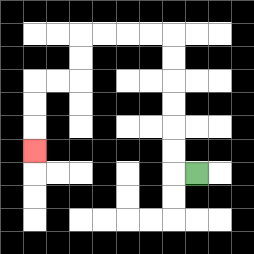{'start': '[8, 7]', 'end': '[1, 6]', 'path_directions': 'L,U,U,U,U,U,U,L,L,L,L,D,D,L,L,D,D,D', 'path_coordinates': '[[8, 7], [7, 7], [7, 6], [7, 5], [7, 4], [7, 3], [7, 2], [7, 1], [6, 1], [5, 1], [4, 1], [3, 1], [3, 2], [3, 3], [2, 3], [1, 3], [1, 4], [1, 5], [1, 6]]'}